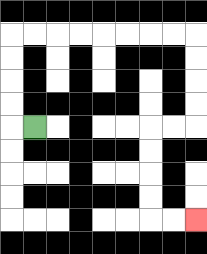{'start': '[1, 5]', 'end': '[8, 9]', 'path_directions': 'L,U,U,U,U,R,R,R,R,R,R,R,R,D,D,D,D,L,L,D,D,D,D,R,R', 'path_coordinates': '[[1, 5], [0, 5], [0, 4], [0, 3], [0, 2], [0, 1], [1, 1], [2, 1], [3, 1], [4, 1], [5, 1], [6, 1], [7, 1], [8, 1], [8, 2], [8, 3], [8, 4], [8, 5], [7, 5], [6, 5], [6, 6], [6, 7], [6, 8], [6, 9], [7, 9], [8, 9]]'}